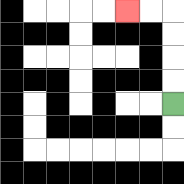{'start': '[7, 4]', 'end': '[5, 0]', 'path_directions': 'U,U,U,U,L,L', 'path_coordinates': '[[7, 4], [7, 3], [7, 2], [7, 1], [7, 0], [6, 0], [5, 0]]'}